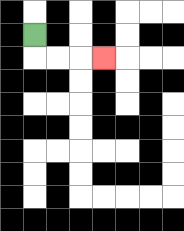{'start': '[1, 1]', 'end': '[4, 2]', 'path_directions': 'D,R,R,R', 'path_coordinates': '[[1, 1], [1, 2], [2, 2], [3, 2], [4, 2]]'}